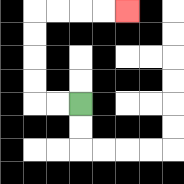{'start': '[3, 4]', 'end': '[5, 0]', 'path_directions': 'L,L,U,U,U,U,R,R,R,R', 'path_coordinates': '[[3, 4], [2, 4], [1, 4], [1, 3], [1, 2], [1, 1], [1, 0], [2, 0], [3, 0], [4, 0], [5, 0]]'}